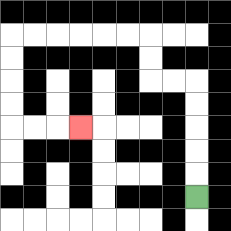{'start': '[8, 8]', 'end': '[3, 5]', 'path_directions': 'U,U,U,U,U,L,L,U,U,L,L,L,L,L,L,D,D,D,D,R,R,R', 'path_coordinates': '[[8, 8], [8, 7], [8, 6], [8, 5], [8, 4], [8, 3], [7, 3], [6, 3], [6, 2], [6, 1], [5, 1], [4, 1], [3, 1], [2, 1], [1, 1], [0, 1], [0, 2], [0, 3], [0, 4], [0, 5], [1, 5], [2, 5], [3, 5]]'}